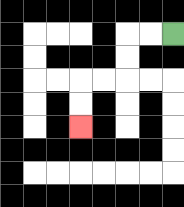{'start': '[7, 1]', 'end': '[3, 5]', 'path_directions': 'L,L,D,D,L,L,D,D', 'path_coordinates': '[[7, 1], [6, 1], [5, 1], [5, 2], [5, 3], [4, 3], [3, 3], [3, 4], [3, 5]]'}